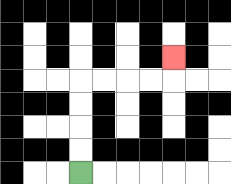{'start': '[3, 7]', 'end': '[7, 2]', 'path_directions': 'U,U,U,U,R,R,R,R,U', 'path_coordinates': '[[3, 7], [3, 6], [3, 5], [3, 4], [3, 3], [4, 3], [5, 3], [6, 3], [7, 3], [7, 2]]'}